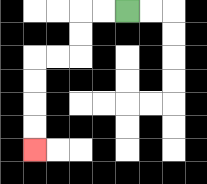{'start': '[5, 0]', 'end': '[1, 6]', 'path_directions': 'L,L,D,D,L,L,D,D,D,D', 'path_coordinates': '[[5, 0], [4, 0], [3, 0], [3, 1], [3, 2], [2, 2], [1, 2], [1, 3], [1, 4], [1, 5], [1, 6]]'}